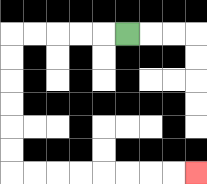{'start': '[5, 1]', 'end': '[8, 7]', 'path_directions': 'L,L,L,L,L,D,D,D,D,D,D,R,R,R,R,R,R,R,R', 'path_coordinates': '[[5, 1], [4, 1], [3, 1], [2, 1], [1, 1], [0, 1], [0, 2], [0, 3], [0, 4], [0, 5], [0, 6], [0, 7], [1, 7], [2, 7], [3, 7], [4, 7], [5, 7], [6, 7], [7, 7], [8, 7]]'}